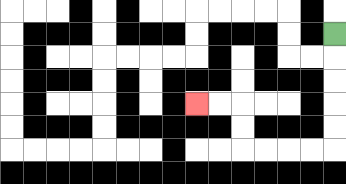{'start': '[14, 1]', 'end': '[8, 4]', 'path_directions': 'D,D,D,D,D,L,L,L,L,U,U,L,L', 'path_coordinates': '[[14, 1], [14, 2], [14, 3], [14, 4], [14, 5], [14, 6], [13, 6], [12, 6], [11, 6], [10, 6], [10, 5], [10, 4], [9, 4], [8, 4]]'}